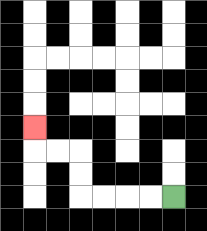{'start': '[7, 8]', 'end': '[1, 5]', 'path_directions': 'L,L,L,L,U,U,L,L,U', 'path_coordinates': '[[7, 8], [6, 8], [5, 8], [4, 8], [3, 8], [3, 7], [3, 6], [2, 6], [1, 6], [1, 5]]'}